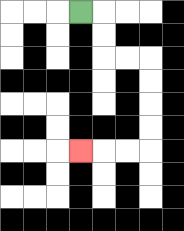{'start': '[3, 0]', 'end': '[3, 6]', 'path_directions': 'R,D,D,R,R,D,D,D,D,L,L,L', 'path_coordinates': '[[3, 0], [4, 0], [4, 1], [4, 2], [5, 2], [6, 2], [6, 3], [6, 4], [6, 5], [6, 6], [5, 6], [4, 6], [3, 6]]'}